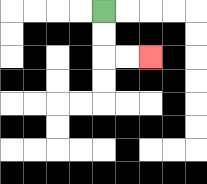{'start': '[4, 0]', 'end': '[6, 2]', 'path_directions': 'D,D,R,R', 'path_coordinates': '[[4, 0], [4, 1], [4, 2], [5, 2], [6, 2]]'}